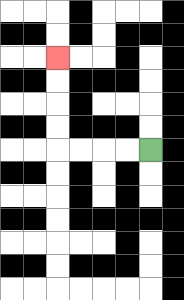{'start': '[6, 6]', 'end': '[2, 2]', 'path_directions': 'L,L,L,L,U,U,U,U', 'path_coordinates': '[[6, 6], [5, 6], [4, 6], [3, 6], [2, 6], [2, 5], [2, 4], [2, 3], [2, 2]]'}